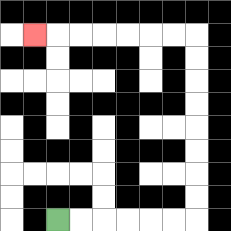{'start': '[2, 9]', 'end': '[1, 1]', 'path_directions': 'R,R,R,R,R,R,U,U,U,U,U,U,U,U,L,L,L,L,L,L,L', 'path_coordinates': '[[2, 9], [3, 9], [4, 9], [5, 9], [6, 9], [7, 9], [8, 9], [8, 8], [8, 7], [8, 6], [8, 5], [8, 4], [8, 3], [8, 2], [8, 1], [7, 1], [6, 1], [5, 1], [4, 1], [3, 1], [2, 1], [1, 1]]'}